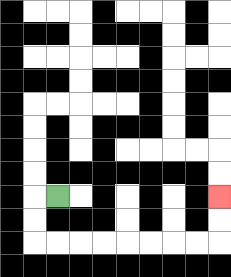{'start': '[2, 8]', 'end': '[9, 8]', 'path_directions': 'L,D,D,R,R,R,R,R,R,R,R,U,U', 'path_coordinates': '[[2, 8], [1, 8], [1, 9], [1, 10], [2, 10], [3, 10], [4, 10], [5, 10], [6, 10], [7, 10], [8, 10], [9, 10], [9, 9], [9, 8]]'}